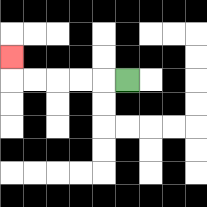{'start': '[5, 3]', 'end': '[0, 2]', 'path_directions': 'L,L,L,L,L,U', 'path_coordinates': '[[5, 3], [4, 3], [3, 3], [2, 3], [1, 3], [0, 3], [0, 2]]'}